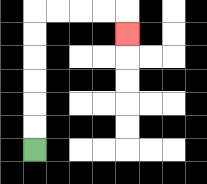{'start': '[1, 6]', 'end': '[5, 1]', 'path_directions': 'U,U,U,U,U,U,R,R,R,R,D', 'path_coordinates': '[[1, 6], [1, 5], [1, 4], [1, 3], [1, 2], [1, 1], [1, 0], [2, 0], [3, 0], [4, 0], [5, 0], [5, 1]]'}